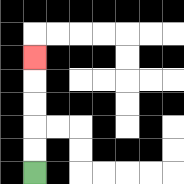{'start': '[1, 7]', 'end': '[1, 2]', 'path_directions': 'U,U,U,U,U', 'path_coordinates': '[[1, 7], [1, 6], [1, 5], [1, 4], [1, 3], [1, 2]]'}